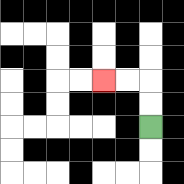{'start': '[6, 5]', 'end': '[4, 3]', 'path_directions': 'U,U,L,L', 'path_coordinates': '[[6, 5], [6, 4], [6, 3], [5, 3], [4, 3]]'}